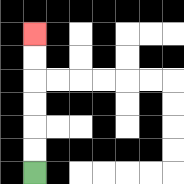{'start': '[1, 7]', 'end': '[1, 1]', 'path_directions': 'U,U,U,U,U,U', 'path_coordinates': '[[1, 7], [1, 6], [1, 5], [1, 4], [1, 3], [1, 2], [1, 1]]'}